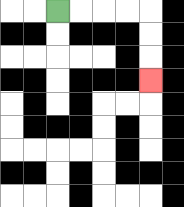{'start': '[2, 0]', 'end': '[6, 3]', 'path_directions': 'R,R,R,R,D,D,D', 'path_coordinates': '[[2, 0], [3, 0], [4, 0], [5, 0], [6, 0], [6, 1], [6, 2], [6, 3]]'}